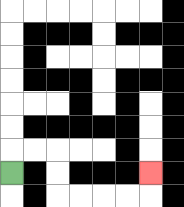{'start': '[0, 7]', 'end': '[6, 7]', 'path_directions': 'U,R,R,D,D,R,R,R,R,U', 'path_coordinates': '[[0, 7], [0, 6], [1, 6], [2, 6], [2, 7], [2, 8], [3, 8], [4, 8], [5, 8], [6, 8], [6, 7]]'}